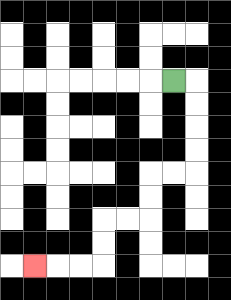{'start': '[7, 3]', 'end': '[1, 11]', 'path_directions': 'R,D,D,D,D,L,L,D,D,L,L,D,D,L,L,L', 'path_coordinates': '[[7, 3], [8, 3], [8, 4], [8, 5], [8, 6], [8, 7], [7, 7], [6, 7], [6, 8], [6, 9], [5, 9], [4, 9], [4, 10], [4, 11], [3, 11], [2, 11], [1, 11]]'}